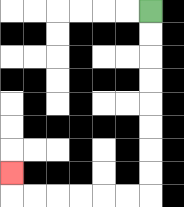{'start': '[6, 0]', 'end': '[0, 7]', 'path_directions': 'D,D,D,D,D,D,D,D,L,L,L,L,L,L,U', 'path_coordinates': '[[6, 0], [6, 1], [6, 2], [6, 3], [6, 4], [6, 5], [6, 6], [6, 7], [6, 8], [5, 8], [4, 8], [3, 8], [2, 8], [1, 8], [0, 8], [0, 7]]'}